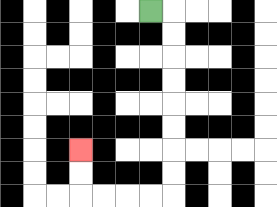{'start': '[6, 0]', 'end': '[3, 6]', 'path_directions': 'R,D,D,D,D,D,D,D,D,L,L,L,L,U,U', 'path_coordinates': '[[6, 0], [7, 0], [7, 1], [7, 2], [7, 3], [7, 4], [7, 5], [7, 6], [7, 7], [7, 8], [6, 8], [5, 8], [4, 8], [3, 8], [3, 7], [3, 6]]'}